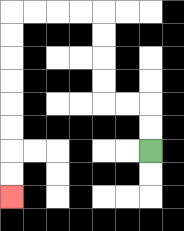{'start': '[6, 6]', 'end': '[0, 8]', 'path_directions': 'U,U,L,L,U,U,U,U,L,L,L,L,D,D,D,D,D,D,D,D', 'path_coordinates': '[[6, 6], [6, 5], [6, 4], [5, 4], [4, 4], [4, 3], [4, 2], [4, 1], [4, 0], [3, 0], [2, 0], [1, 0], [0, 0], [0, 1], [0, 2], [0, 3], [0, 4], [0, 5], [0, 6], [0, 7], [0, 8]]'}